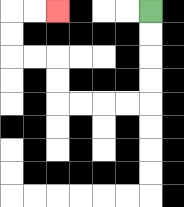{'start': '[6, 0]', 'end': '[2, 0]', 'path_directions': 'D,D,D,D,L,L,L,L,U,U,L,L,U,U,R,R', 'path_coordinates': '[[6, 0], [6, 1], [6, 2], [6, 3], [6, 4], [5, 4], [4, 4], [3, 4], [2, 4], [2, 3], [2, 2], [1, 2], [0, 2], [0, 1], [0, 0], [1, 0], [2, 0]]'}